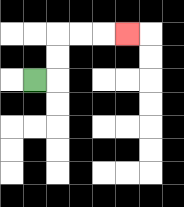{'start': '[1, 3]', 'end': '[5, 1]', 'path_directions': 'R,U,U,R,R,R', 'path_coordinates': '[[1, 3], [2, 3], [2, 2], [2, 1], [3, 1], [4, 1], [5, 1]]'}